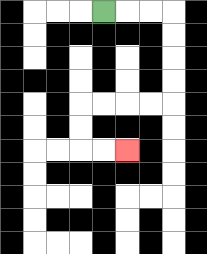{'start': '[4, 0]', 'end': '[5, 6]', 'path_directions': 'R,R,R,D,D,D,D,L,L,L,L,D,D,R,R', 'path_coordinates': '[[4, 0], [5, 0], [6, 0], [7, 0], [7, 1], [7, 2], [7, 3], [7, 4], [6, 4], [5, 4], [4, 4], [3, 4], [3, 5], [3, 6], [4, 6], [5, 6]]'}